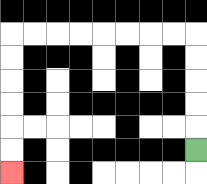{'start': '[8, 6]', 'end': '[0, 7]', 'path_directions': 'U,U,U,U,U,L,L,L,L,L,L,L,L,D,D,D,D,D,D', 'path_coordinates': '[[8, 6], [8, 5], [8, 4], [8, 3], [8, 2], [8, 1], [7, 1], [6, 1], [5, 1], [4, 1], [3, 1], [2, 1], [1, 1], [0, 1], [0, 2], [0, 3], [0, 4], [0, 5], [0, 6], [0, 7]]'}